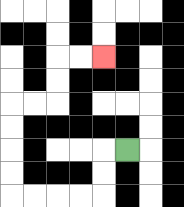{'start': '[5, 6]', 'end': '[4, 2]', 'path_directions': 'L,D,D,L,L,L,L,U,U,U,U,R,R,U,U,R,R', 'path_coordinates': '[[5, 6], [4, 6], [4, 7], [4, 8], [3, 8], [2, 8], [1, 8], [0, 8], [0, 7], [0, 6], [0, 5], [0, 4], [1, 4], [2, 4], [2, 3], [2, 2], [3, 2], [4, 2]]'}